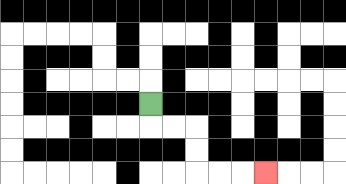{'start': '[6, 4]', 'end': '[11, 7]', 'path_directions': 'D,R,R,D,D,R,R,R', 'path_coordinates': '[[6, 4], [6, 5], [7, 5], [8, 5], [8, 6], [8, 7], [9, 7], [10, 7], [11, 7]]'}